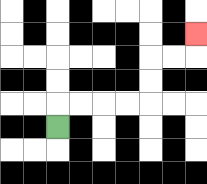{'start': '[2, 5]', 'end': '[8, 1]', 'path_directions': 'U,R,R,R,R,U,U,R,R,U', 'path_coordinates': '[[2, 5], [2, 4], [3, 4], [4, 4], [5, 4], [6, 4], [6, 3], [6, 2], [7, 2], [8, 2], [8, 1]]'}